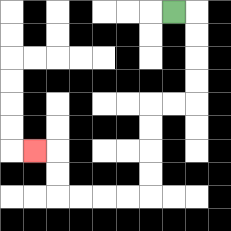{'start': '[7, 0]', 'end': '[1, 6]', 'path_directions': 'R,D,D,D,D,L,L,D,D,D,D,L,L,L,L,U,U,L', 'path_coordinates': '[[7, 0], [8, 0], [8, 1], [8, 2], [8, 3], [8, 4], [7, 4], [6, 4], [6, 5], [6, 6], [6, 7], [6, 8], [5, 8], [4, 8], [3, 8], [2, 8], [2, 7], [2, 6], [1, 6]]'}